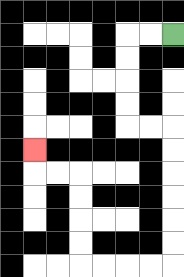{'start': '[7, 1]', 'end': '[1, 6]', 'path_directions': 'L,L,D,D,D,D,R,R,D,D,D,D,D,D,L,L,L,L,U,U,U,U,L,L,U', 'path_coordinates': '[[7, 1], [6, 1], [5, 1], [5, 2], [5, 3], [5, 4], [5, 5], [6, 5], [7, 5], [7, 6], [7, 7], [7, 8], [7, 9], [7, 10], [7, 11], [6, 11], [5, 11], [4, 11], [3, 11], [3, 10], [3, 9], [3, 8], [3, 7], [2, 7], [1, 7], [1, 6]]'}